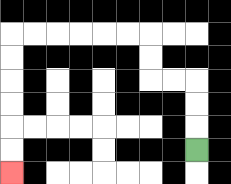{'start': '[8, 6]', 'end': '[0, 7]', 'path_directions': 'U,U,U,L,L,U,U,L,L,L,L,L,L,D,D,D,D,D,D', 'path_coordinates': '[[8, 6], [8, 5], [8, 4], [8, 3], [7, 3], [6, 3], [6, 2], [6, 1], [5, 1], [4, 1], [3, 1], [2, 1], [1, 1], [0, 1], [0, 2], [0, 3], [0, 4], [0, 5], [0, 6], [0, 7]]'}